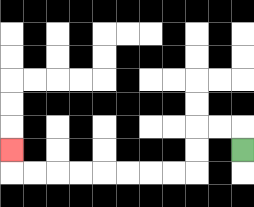{'start': '[10, 6]', 'end': '[0, 6]', 'path_directions': 'U,L,L,D,D,L,L,L,L,L,L,L,L,U', 'path_coordinates': '[[10, 6], [10, 5], [9, 5], [8, 5], [8, 6], [8, 7], [7, 7], [6, 7], [5, 7], [4, 7], [3, 7], [2, 7], [1, 7], [0, 7], [0, 6]]'}